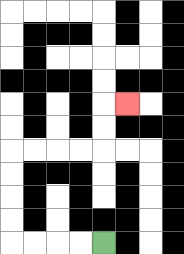{'start': '[4, 10]', 'end': '[5, 4]', 'path_directions': 'L,L,L,L,U,U,U,U,R,R,R,R,U,U,R', 'path_coordinates': '[[4, 10], [3, 10], [2, 10], [1, 10], [0, 10], [0, 9], [0, 8], [0, 7], [0, 6], [1, 6], [2, 6], [3, 6], [4, 6], [4, 5], [4, 4], [5, 4]]'}